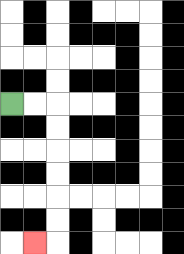{'start': '[0, 4]', 'end': '[1, 10]', 'path_directions': 'R,R,D,D,D,D,D,D,L', 'path_coordinates': '[[0, 4], [1, 4], [2, 4], [2, 5], [2, 6], [2, 7], [2, 8], [2, 9], [2, 10], [1, 10]]'}